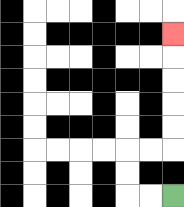{'start': '[7, 8]', 'end': '[7, 1]', 'path_directions': 'L,L,U,U,R,R,U,U,U,U,U', 'path_coordinates': '[[7, 8], [6, 8], [5, 8], [5, 7], [5, 6], [6, 6], [7, 6], [7, 5], [7, 4], [7, 3], [7, 2], [7, 1]]'}